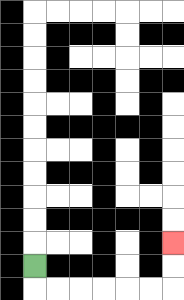{'start': '[1, 11]', 'end': '[7, 10]', 'path_directions': 'D,R,R,R,R,R,R,U,U', 'path_coordinates': '[[1, 11], [1, 12], [2, 12], [3, 12], [4, 12], [5, 12], [6, 12], [7, 12], [7, 11], [7, 10]]'}